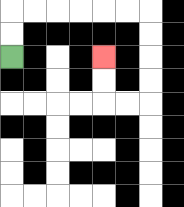{'start': '[0, 2]', 'end': '[4, 2]', 'path_directions': 'U,U,R,R,R,R,R,R,D,D,D,D,L,L,U,U', 'path_coordinates': '[[0, 2], [0, 1], [0, 0], [1, 0], [2, 0], [3, 0], [4, 0], [5, 0], [6, 0], [6, 1], [6, 2], [6, 3], [6, 4], [5, 4], [4, 4], [4, 3], [4, 2]]'}